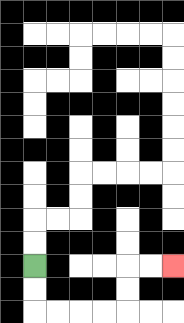{'start': '[1, 11]', 'end': '[7, 11]', 'path_directions': 'D,D,R,R,R,R,U,U,R,R', 'path_coordinates': '[[1, 11], [1, 12], [1, 13], [2, 13], [3, 13], [4, 13], [5, 13], [5, 12], [5, 11], [6, 11], [7, 11]]'}